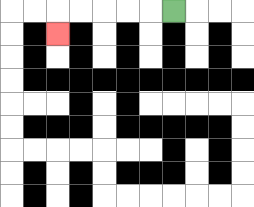{'start': '[7, 0]', 'end': '[2, 1]', 'path_directions': 'L,L,L,L,L,D', 'path_coordinates': '[[7, 0], [6, 0], [5, 0], [4, 0], [3, 0], [2, 0], [2, 1]]'}